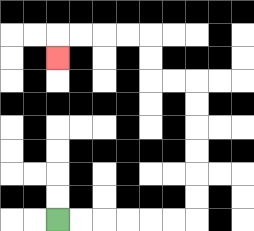{'start': '[2, 9]', 'end': '[2, 2]', 'path_directions': 'R,R,R,R,R,R,U,U,U,U,U,U,L,L,U,U,L,L,L,L,D', 'path_coordinates': '[[2, 9], [3, 9], [4, 9], [5, 9], [6, 9], [7, 9], [8, 9], [8, 8], [8, 7], [8, 6], [8, 5], [8, 4], [8, 3], [7, 3], [6, 3], [6, 2], [6, 1], [5, 1], [4, 1], [3, 1], [2, 1], [2, 2]]'}